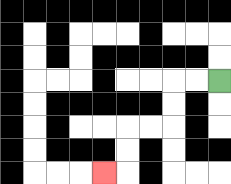{'start': '[9, 3]', 'end': '[4, 7]', 'path_directions': 'L,L,D,D,L,L,D,D,L', 'path_coordinates': '[[9, 3], [8, 3], [7, 3], [7, 4], [7, 5], [6, 5], [5, 5], [5, 6], [5, 7], [4, 7]]'}